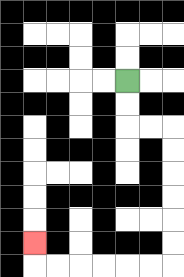{'start': '[5, 3]', 'end': '[1, 10]', 'path_directions': 'D,D,R,R,D,D,D,D,D,D,L,L,L,L,L,L,U', 'path_coordinates': '[[5, 3], [5, 4], [5, 5], [6, 5], [7, 5], [7, 6], [7, 7], [7, 8], [7, 9], [7, 10], [7, 11], [6, 11], [5, 11], [4, 11], [3, 11], [2, 11], [1, 11], [1, 10]]'}